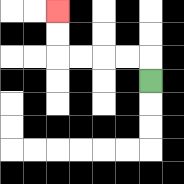{'start': '[6, 3]', 'end': '[2, 0]', 'path_directions': 'U,L,L,L,L,U,U', 'path_coordinates': '[[6, 3], [6, 2], [5, 2], [4, 2], [3, 2], [2, 2], [2, 1], [2, 0]]'}